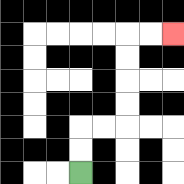{'start': '[3, 7]', 'end': '[7, 1]', 'path_directions': 'U,U,R,R,U,U,U,U,R,R', 'path_coordinates': '[[3, 7], [3, 6], [3, 5], [4, 5], [5, 5], [5, 4], [5, 3], [5, 2], [5, 1], [6, 1], [7, 1]]'}